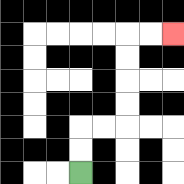{'start': '[3, 7]', 'end': '[7, 1]', 'path_directions': 'U,U,R,R,U,U,U,U,R,R', 'path_coordinates': '[[3, 7], [3, 6], [3, 5], [4, 5], [5, 5], [5, 4], [5, 3], [5, 2], [5, 1], [6, 1], [7, 1]]'}